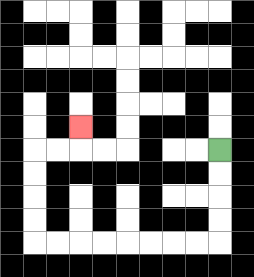{'start': '[9, 6]', 'end': '[3, 5]', 'path_directions': 'D,D,D,D,L,L,L,L,L,L,L,L,U,U,U,U,R,R,U', 'path_coordinates': '[[9, 6], [9, 7], [9, 8], [9, 9], [9, 10], [8, 10], [7, 10], [6, 10], [5, 10], [4, 10], [3, 10], [2, 10], [1, 10], [1, 9], [1, 8], [1, 7], [1, 6], [2, 6], [3, 6], [3, 5]]'}